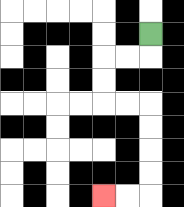{'start': '[6, 1]', 'end': '[4, 8]', 'path_directions': 'D,L,L,D,D,R,R,D,D,D,D,L,L', 'path_coordinates': '[[6, 1], [6, 2], [5, 2], [4, 2], [4, 3], [4, 4], [5, 4], [6, 4], [6, 5], [6, 6], [6, 7], [6, 8], [5, 8], [4, 8]]'}